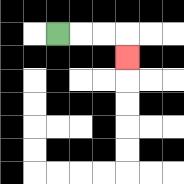{'start': '[2, 1]', 'end': '[5, 2]', 'path_directions': 'R,R,R,D', 'path_coordinates': '[[2, 1], [3, 1], [4, 1], [5, 1], [5, 2]]'}